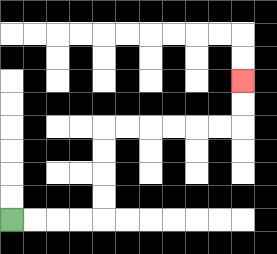{'start': '[0, 9]', 'end': '[10, 3]', 'path_directions': 'R,R,R,R,U,U,U,U,R,R,R,R,R,R,U,U', 'path_coordinates': '[[0, 9], [1, 9], [2, 9], [3, 9], [4, 9], [4, 8], [4, 7], [4, 6], [4, 5], [5, 5], [6, 5], [7, 5], [8, 5], [9, 5], [10, 5], [10, 4], [10, 3]]'}